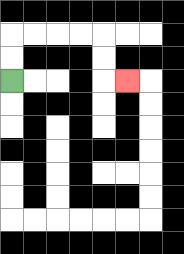{'start': '[0, 3]', 'end': '[5, 3]', 'path_directions': 'U,U,R,R,R,R,D,D,R', 'path_coordinates': '[[0, 3], [0, 2], [0, 1], [1, 1], [2, 1], [3, 1], [4, 1], [4, 2], [4, 3], [5, 3]]'}